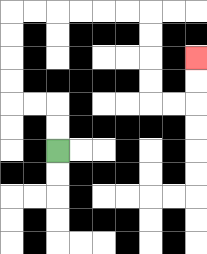{'start': '[2, 6]', 'end': '[8, 2]', 'path_directions': 'U,U,L,L,U,U,U,U,R,R,R,R,R,R,D,D,D,D,R,R,U,U', 'path_coordinates': '[[2, 6], [2, 5], [2, 4], [1, 4], [0, 4], [0, 3], [0, 2], [0, 1], [0, 0], [1, 0], [2, 0], [3, 0], [4, 0], [5, 0], [6, 0], [6, 1], [6, 2], [6, 3], [6, 4], [7, 4], [8, 4], [8, 3], [8, 2]]'}